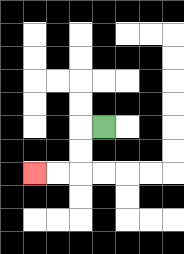{'start': '[4, 5]', 'end': '[1, 7]', 'path_directions': 'L,D,D,L,L', 'path_coordinates': '[[4, 5], [3, 5], [3, 6], [3, 7], [2, 7], [1, 7]]'}